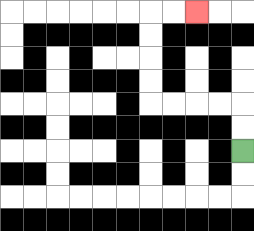{'start': '[10, 6]', 'end': '[8, 0]', 'path_directions': 'U,U,L,L,L,L,U,U,U,U,R,R', 'path_coordinates': '[[10, 6], [10, 5], [10, 4], [9, 4], [8, 4], [7, 4], [6, 4], [6, 3], [6, 2], [6, 1], [6, 0], [7, 0], [8, 0]]'}